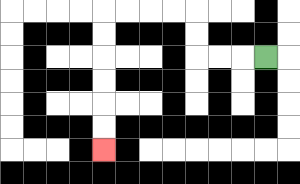{'start': '[11, 2]', 'end': '[4, 6]', 'path_directions': 'L,L,L,U,U,L,L,L,L,D,D,D,D,D,D', 'path_coordinates': '[[11, 2], [10, 2], [9, 2], [8, 2], [8, 1], [8, 0], [7, 0], [6, 0], [5, 0], [4, 0], [4, 1], [4, 2], [4, 3], [4, 4], [4, 5], [4, 6]]'}